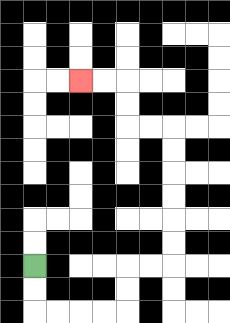{'start': '[1, 11]', 'end': '[3, 3]', 'path_directions': 'D,D,R,R,R,R,U,U,R,R,U,U,U,U,U,U,L,L,U,U,L,L', 'path_coordinates': '[[1, 11], [1, 12], [1, 13], [2, 13], [3, 13], [4, 13], [5, 13], [5, 12], [5, 11], [6, 11], [7, 11], [7, 10], [7, 9], [7, 8], [7, 7], [7, 6], [7, 5], [6, 5], [5, 5], [5, 4], [5, 3], [4, 3], [3, 3]]'}